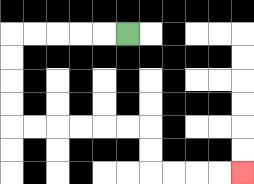{'start': '[5, 1]', 'end': '[10, 7]', 'path_directions': 'L,L,L,L,L,D,D,D,D,R,R,R,R,R,R,D,D,R,R,R,R', 'path_coordinates': '[[5, 1], [4, 1], [3, 1], [2, 1], [1, 1], [0, 1], [0, 2], [0, 3], [0, 4], [0, 5], [1, 5], [2, 5], [3, 5], [4, 5], [5, 5], [6, 5], [6, 6], [6, 7], [7, 7], [8, 7], [9, 7], [10, 7]]'}